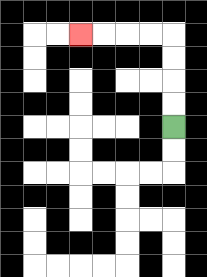{'start': '[7, 5]', 'end': '[3, 1]', 'path_directions': 'U,U,U,U,L,L,L,L', 'path_coordinates': '[[7, 5], [7, 4], [7, 3], [7, 2], [7, 1], [6, 1], [5, 1], [4, 1], [3, 1]]'}